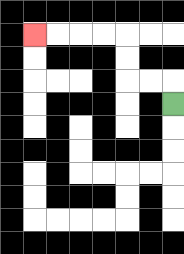{'start': '[7, 4]', 'end': '[1, 1]', 'path_directions': 'U,L,L,U,U,L,L,L,L', 'path_coordinates': '[[7, 4], [7, 3], [6, 3], [5, 3], [5, 2], [5, 1], [4, 1], [3, 1], [2, 1], [1, 1]]'}